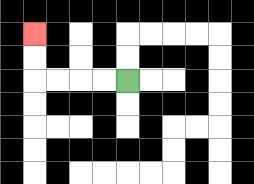{'start': '[5, 3]', 'end': '[1, 1]', 'path_directions': 'L,L,L,L,U,U', 'path_coordinates': '[[5, 3], [4, 3], [3, 3], [2, 3], [1, 3], [1, 2], [1, 1]]'}